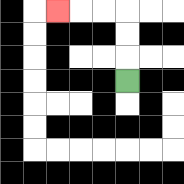{'start': '[5, 3]', 'end': '[2, 0]', 'path_directions': 'U,U,U,L,L,L', 'path_coordinates': '[[5, 3], [5, 2], [5, 1], [5, 0], [4, 0], [3, 0], [2, 0]]'}